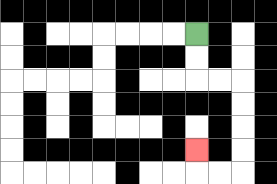{'start': '[8, 1]', 'end': '[8, 6]', 'path_directions': 'D,D,R,R,D,D,D,D,L,L,U', 'path_coordinates': '[[8, 1], [8, 2], [8, 3], [9, 3], [10, 3], [10, 4], [10, 5], [10, 6], [10, 7], [9, 7], [8, 7], [8, 6]]'}